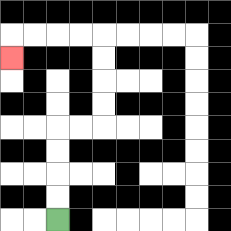{'start': '[2, 9]', 'end': '[0, 2]', 'path_directions': 'U,U,U,U,R,R,U,U,U,U,L,L,L,L,D', 'path_coordinates': '[[2, 9], [2, 8], [2, 7], [2, 6], [2, 5], [3, 5], [4, 5], [4, 4], [4, 3], [4, 2], [4, 1], [3, 1], [2, 1], [1, 1], [0, 1], [0, 2]]'}